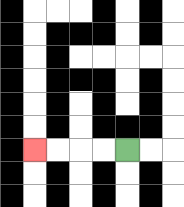{'start': '[5, 6]', 'end': '[1, 6]', 'path_directions': 'L,L,L,L', 'path_coordinates': '[[5, 6], [4, 6], [3, 6], [2, 6], [1, 6]]'}